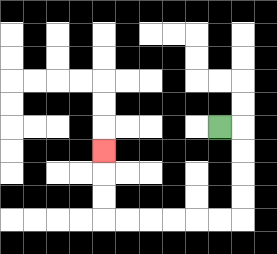{'start': '[9, 5]', 'end': '[4, 6]', 'path_directions': 'R,D,D,D,D,L,L,L,L,L,L,U,U,U', 'path_coordinates': '[[9, 5], [10, 5], [10, 6], [10, 7], [10, 8], [10, 9], [9, 9], [8, 9], [7, 9], [6, 9], [5, 9], [4, 9], [4, 8], [4, 7], [4, 6]]'}